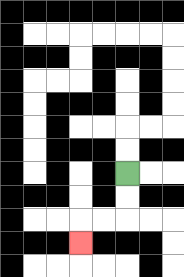{'start': '[5, 7]', 'end': '[3, 10]', 'path_directions': 'D,D,L,L,D', 'path_coordinates': '[[5, 7], [5, 8], [5, 9], [4, 9], [3, 9], [3, 10]]'}